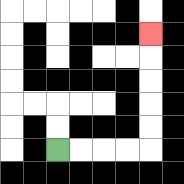{'start': '[2, 6]', 'end': '[6, 1]', 'path_directions': 'R,R,R,R,U,U,U,U,U', 'path_coordinates': '[[2, 6], [3, 6], [4, 6], [5, 6], [6, 6], [6, 5], [6, 4], [6, 3], [6, 2], [6, 1]]'}